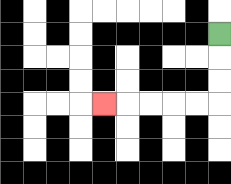{'start': '[9, 1]', 'end': '[4, 4]', 'path_directions': 'D,D,D,L,L,L,L,L', 'path_coordinates': '[[9, 1], [9, 2], [9, 3], [9, 4], [8, 4], [7, 4], [6, 4], [5, 4], [4, 4]]'}